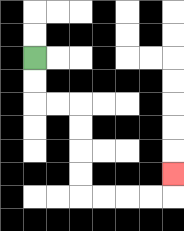{'start': '[1, 2]', 'end': '[7, 7]', 'path_directions': 'D,D,R,R,D,D,D,D,R,R,R,R,U', 'path_coordinates': '[[1, 2], [1, 3], [1, 4], [2, 4], [3, 4], [3, 5], [3, 6], [3, 7], [3, 8], [4, 8], [5, 8], [6, 8], [7, 8], [7, 7]]'}